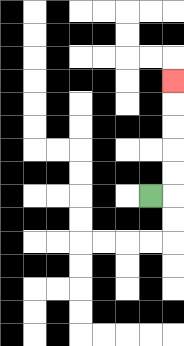{'start': '[6, 8]', 'end': '[7, 3]', 'path_directions': 'R,U,U,U,U,U', 'path_coordinates': '[[6, 8], [7, 8], [7, 7], [7, 6], [7, 5], [7, 4], [7, 3]]'}